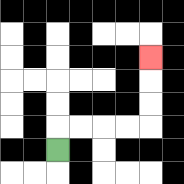{'start': '[2, 6]', 'end': '[6, 2]', 'path_directions': 'U,R,R,R,R,U,U,U', 'path_coordinates': '[[2, 6], [2, 5], [3, 5], [4, 5], [5, 5], [6, 5], [6, 4], [6, 3], [6, 2]]'}